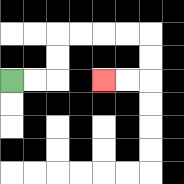{'start': '[0, 3]', 'end': '[4, 3]', 'path_directions': 'R,R,U,U,R,R,R,R,D,D,L,L', 'path_coordinates': '[[0, 3], [1, 3], [2, 3], [2, 2], [2, 1], [3, 1], [4, 1], [5, 1], [6, 1], [6, 2], [6, 3], [5, 3], [4, 3]]'}